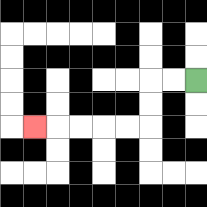{'start': '[8, 3]', 'end': '[1, 5]', 'path_directions': 'L,L,D,D,L,L,L,L,L', 'path_coordinates': '[[8, 3], [7, 3], [6, 3], [6, 4], [6, 5], [5, 5], [4, 5], [3, 5], [2, 5], [1, 5]]'}